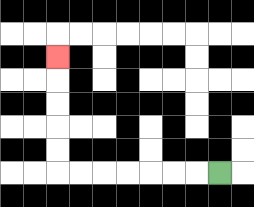{'start': '[9, 7]', 'end': '[2, 2]', 'path_directions': 'L,L,L,L,L,L,L,U,U,U,U,U', 'path_coordinates': '[[9, 7], [8, 7], [7, 7], [6, 7], [5, 7], [4, 7], [3, 7], [2, 7], [2, 6], [2, 5], [2, 4], [2, 3], [2, 2]]'}